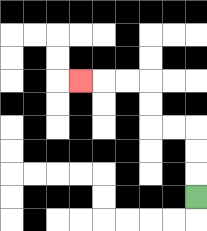{'start': '[8, 8]', 'end': '[3, 3]', 'path_directions': 'U,U,U,L,L,U,U,L,L,L', 'path_coordinates': '[[8, 8], [8, 7], [8, 6], [8, 5], [7, 5], [6, 5], [6, 4], [6, 3], [5, 3], [4, 3], [3, 3]]'}